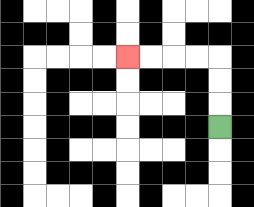{'start': '[9, 5]', 'end': '[5, 2]', 'path_directions': 'U,U,U,L,L,L,L', 'path_coordinates': '[[9, 5], [9, 4], [9, 3], [9, 2], [8, 2], [7, 2], [6, 2], [5, 2]]'}